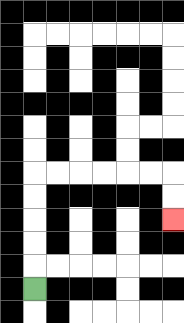{'start': '[1, 12]', 'end': '[7, 9]', 'path_directions': 'U,U,U,U,U,R,R,R,R,R,R,D,D', 'path_coordinates': '[[1, 12], [1, 11], [1, 10], [1, 9], [1, 8], [1, 7], [2, 7], [3, 7], [4, 7], [5, 7], [6, 7], [7, 7], [7, 8], [7, 9]]'}